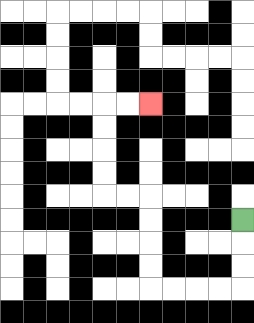{'start': '[10, 9]', 'end': '[6, 4]', 'path_directions': 'D,D,D,L,L,L,L,U,U,U,U,L,L,U,U,U,U,R,R', 'path_coordinates': '[[10, 9], [10, 10], [10, 11], [10, 12], [9, 12], [8, 12], [7, 12], [6, 12], [6, 11], [6, 10], [6, 9], [6, 8], [5, 8], [4, 8], [4, 7], [4, 6], [4, 5], [4, 4], [5, 4], [6, 4]]'}